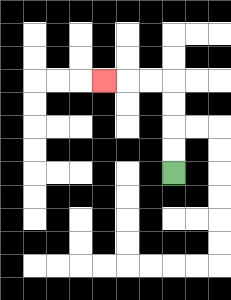{'start': '[7, 7]', 'end': '[4, 3]', 'path_directions': 'U,U,U,U,L,L,L', 'path_coordinates': '[[7, 7], [7, 6], [7, 5], [7, 4], [7, 3], [6, 3], [5, 3], [4, 3]]'}